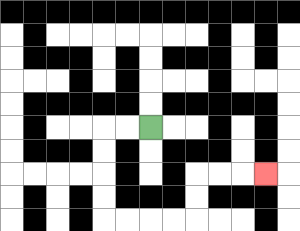{'start': '[6, 5]', 'end': '[11, 7]', 'path_directions': 'L,L,D,D,D,D,R,R,R,R,U,U,R,R,R', 'path_coordinates': '[[6, 5], [5, 5], [4, 5], [4, 6], [4, 7], [4, 8], [4, 9], [5, 9], [6, 9], [7, 9], [8, 9], [8, 8], [8, 7], [9, 7], [10, 7], [11, 7]]'}